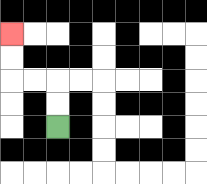{'start': '[2, 5]', 'end': '[0, 1]', 'path_directions': 'U,U,L,L,U,U', 'path_coordinates': '[[2, 5], [2, 4], [2, 3], [1, 3], [0, 3], [0, 2], [0, 1]]'}